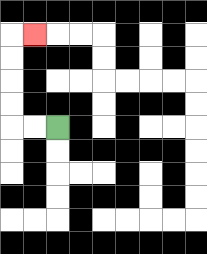{'start': '[2, 5]', 'end': '[1, 1]', 'path_directions': 'L,L,U,U,U,U,R', 'path_coordinates': '[[2, 5], [1, 5], [0, 5], [0, 4], [0, 3], [0, 2], [0, 1], [1, 1]]'}